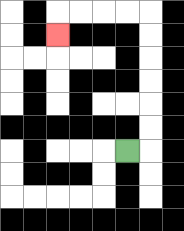{'start': '[5, 6]', 'end': '[2, 1]', 'path_directions': 'R,U,U,U,U,U,U,L,L,L,L,D', 'path_coordinates': '[[5, 6], [6, 6], [6, 5], [6, 4], [6, 3], [6, 2], [6, 1], [6, 0], [5, 0], [4, 0], [3, 0], [2, 0], [2, 1]]'}